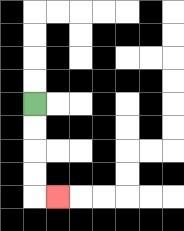{'start': '[1, 4]', 'end': '[2, 8]', 'path_directions': 'D,D,D,D,R', 'path_coordinates': '[[1, 4], [1, 5], [1, 6], [1, 7], [1, 8], [2, 8]]'}